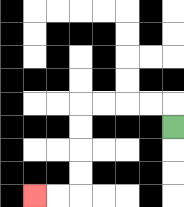{'start': '[7, 5]', 'end': '[1, 8]', 'path_directions': 'U,L,L,L,L,D,D,D,D,L,L', 'path_coordinates': '[[7, 5], [7, 4], [6, 4], [5, 4], [4, 4], [3, 4], [3, 5], [3, 6], [3, 7], [3, 8], [2, 8], [1, 8]]'}